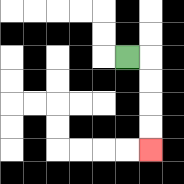{'start': '[5, 2]', 'end': '[6, 6]', 'path_directions': 'R,D,D,D,D', 'path_coordinates': '[[5, 2], [6, 2], [6, 3], [6, 4], [6, 5], [6, 6]]'}